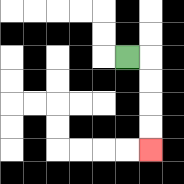{'start': '[5, 2]', 'end': '[6, 6]', 'path_directions': 'R,D,D,D,D', 'path_coordinates': '[[5, 2], [6, 2], [6, 3], [6, 4], [6, 5], [6, 6]]'}